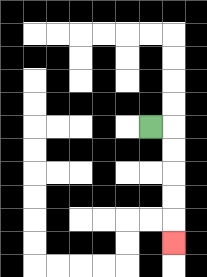{'start': '[6, 5]', 'end': '[7, 10]', 'path_directions': 'R,D,D,D,D,D', 'path_coordinates': '[[6, 5], [7, 5], [7, 6], [7, 7], [7, 8], [7, 9], [7, 10]]'}